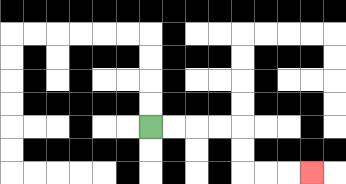{'start': '[6, 5]', 'end': '[13, 7]', 'path_directions': 'R,R,R,R,D,D,R,R,R', 'path_coordinates': '[[6, 5], [7, 5], [8, 5], [9, 5], [10, 5], [10, 6], [10, 7], [11, 7], [12, 7], [13, 7]]'}